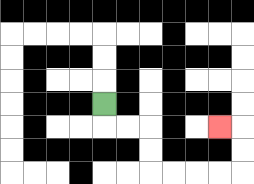{'start': '[4, 4]', 'end': '[9, 5]', 'path_directions': 'D,R,R,D,D,R,R,R,R,U,U,L', 'path_coordinates': '[[4, 4], [4, 5], [5, 5], [6, 5], [6, 6], [6, 7], [7, 7], [8, 7], [9, 7], [10, 7], [10, 6], [10, 5], [9, 5]]'}